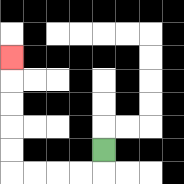{'start': '[4, 6]', 'end': '[0, 2]', 'path_directions': 'D,L,L,L,L,U,U,U,U,U', 'path_coordinates': '[[4, 6], [4, 7], [3, 7], [2, 7], [1, 7], [0, 7], [0, 6], [0, 5], [0, 4], [0, 3], [0, 2]]'}